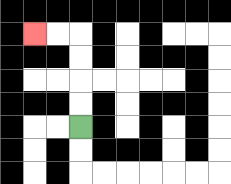{'start': '[3, 5]', 'end': '[1, 1]', 'path_directions': 'U,U,U,U,L,L', 'path_coordinates': '[[3, 5], [3, 4], [3, 3], [3, 2], [3, 1], [2, 1], [1, 1]]'}